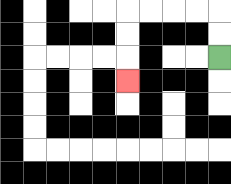{'start': '[9, 2]', 'end': '[5, 3]', 'path_directions': 'U,U,L,L,L,L,D,D,D', 'path_coordinates': '[[9, 2], [9, 1], [9, 0], [8, 0], [7, 0], [6, 0], [5, 0], [5, 1], [5, 2], [5, 3]]'}